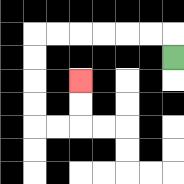{'start': '[7, 2]', 'end': '[3, 3]', 'path_directions': 'U,L,L,L,L,L,L,D,D,D,D,R,R,U,U', 'path_coordinates': '[[7, 2], [7, 1], [6, 1], [5, 1], [4, 1], [3, 1], [2, 1], [1, 1], [1, 2], [1, 3], [1, 4], [1, 5], [2, 5], [3, 5], [3, 4], [3, 3]]'}